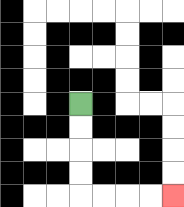{'start': '[3, 4]', 'end': '[7, 8]', 'path_directions': 'D,D,D,D,R,R,R,R', 'path_coordinates': '[[3, 4], [3, 5], [3, 6], [3, 7], [3, 8], [4, 8], [5, 8], [6, 8], [7, 8]]'}